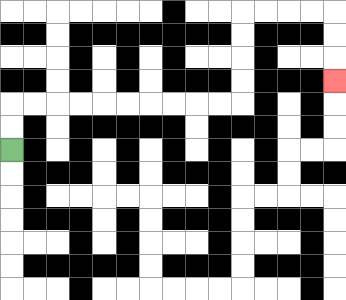{'start': '[0, 6]', 'end': '[14, 3]', 'path_directions': 'U,U,R,R,R,R,R,R,R,R,R,R,U,U,U,U,R,R,R,R,D,D,D', 'path_coordinates': '[[0, 6], [0, 5], [0, 4], [1, 4], [2, 4], [3, 4], [4, 4], [5, 4], [6, 4], [7, 4], [8, 4], [9, 4], [10, 4], [10, 3], [10, 2], [10, 1], [10, 0], [11, 0], [12, 0], [13, 0], [14, 0], [14, 1], [14, 2], [14, 3]]'}